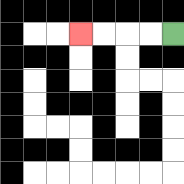{'start': '[7, 1]', 'end': '[3, 1]', 'path_directions': 'L,L,L,L', 'path_coordinates': '[[7, 1], [6, 1], [5, 1], [4, 1], [3, 1]]'}